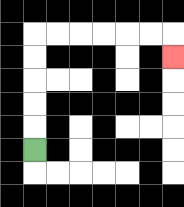{'start': '[1, 6]', 'end': '[7, 2]', 'path_directions': 'U,U,U,U,U,R,R,R,R,R,R,D', 'path_coordinates': '[[1, 6], [1, 5], [1, 4], [1, 3], [1, 2], [1, 1], [2, 1], [3, 1], [4, 1], [5, 1], [6, 1], [7, 1], [7, 2]]'}